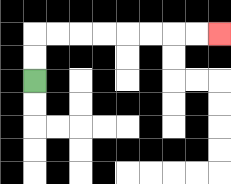{'start': '[1, 3]', 'end': '[9, 1]', 'path_directions': 'U,U,R,R,R,R,R,R,R,R', 'path_coordinates': '[[1, 3], [1, 2], [1, 1], [2, 1], [3, 1], [4, 1], [5, 1], [6, 1], [7, 1], [8, 1], [9, 1]]'}